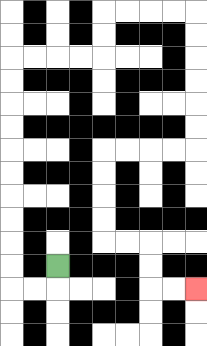{'start': '[2, 11]', 'end': '[8, 12]', 'path_directions': 'D,L,L,U,U,U,U,U,U,U,U,U,U,R,R,R,R,U,U,R,R,R,R,D,D,D,D,D,D,L,L,L,L,D,D,D,D,R,R,D,D,R,R', 'path_coordinates': '[[2, 11], [2, 12], [1, 12], [0, 12], [0, 11], [0, 10], [0, 9], [0, 8], [0, 7], [0, 6], [0, 5], [0, 4], [0, 3], [0, 2], [1, 2], [2, 2], [3, 2], [4, 2], [4, 1], [4, 0], [5, 0], [6, 0], [7, 0], [8, 0], [8, 1], [8, 2], [8, 3], [8, 4], [8, 5], [8, 6], [7, 6], [6, 6], [5, 6], [4, 6], [4, 7], [4, 8], [4, 9], [4, 10], [5, 10], [6, 10], [6, 11], [6, 12], [7, 12], [8, 12]]'}